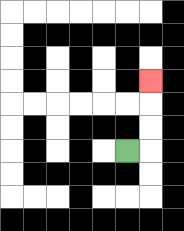{'start': '[5, 6]', 'end': '[6, 3]', 'path_directions': 'R,U,U,U', 'path_coordinates': '[[5, 6], [6, 6], [6, 5], [6, 4], [6, 3]]'}